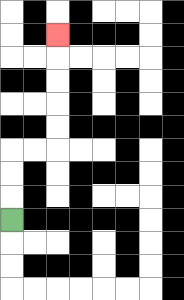{'start': '[0, 9]', 'end': '[2, 1]', 'path_directions': 'U,U,U,R,R,U,U,U,U,U', 'path_coordinates': '[[0, 9], [0, 8], [0, 7], [0, 6], [1, 6], [2, 6], [2, 5], [2, 4], [2, 3], [2, 2], [2, 1]]'}